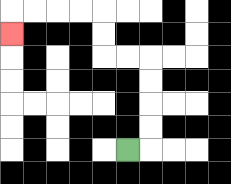{'start': '[5, 6]', 'end': '[0, 1]', 'path_directions': 'R,U,U,U,U,L,L,U,U,L,L,L,L,D', 'path_coordinates': '[[5, 6], [6, 6], [6, 5], [6, 4], [6, 3], [6, 2], [5, 2], [4, 2], [4, 1], [4, 0], [3, 0], [2, 0], [1, 0], [0, 0], [0, 1]]'}